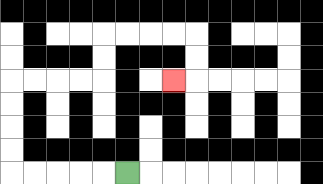{'start': '[5, 7]', 'end': '[7, 3]', 'path_directions': 'L,L,L,L,L,U,U,U,U,R,R,R,R,U,U,R,R,R,R,D,D,L', 'path_coordinates': '[[5, 7], [4, 7], [3, 7], [2, 7], [1, 7], [0, 7], [0, 6], [0, 5], [0, 4], [0, 3], [1, 3], [2, 3], [3, 3], [4, 3], [4, 2], [4, 1], [5, 1], [6, 1], [7, 1], [8, 1], [8, 2], [8, 3], [7, 3]]'}